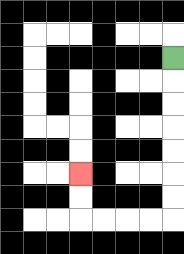{'start': '[7, 2]', 'end': '[3, 7]', 'path_directions': 'D,D,D,D,D,D,D,L,L,L,L,U,U', 'path_coordinates': '[[7, 2], [7, 3], [7, 4], [7, 5], [7, 6], [7, 7], [7, 8], [7, 9], [6, 9], [5, 9], [4, 9], [3, 9], [3, 8], [3, 7]]'}